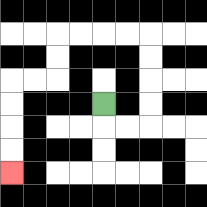{'start': '[4, 4]', 'end': '[0, 7]', 'path_directions': 'D,R,R,U,U,U,U,L,L,L,L,D,D,L,L,D,D,D,D', 'path_coordinates': '[[4, 4], [4, 5], [5, 5], [6, 5], [6, 4], [6, 3], [6, 2], [6, 1], [5, 1], [4, 1], [3, 1], [2, 1], [2, 2], [2, 3], [1, 3], [0, 3], [0, 4], [0, 5], [0, 6], [0, 7]]'}